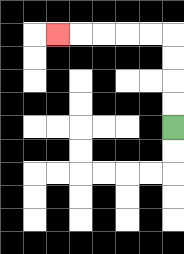{'start': '[7, 5]', 'end': '[2, 1]', 'path_directions': 'U,U,U,U,L,L,L,L,L', 'path_coordinates': '[[7, 5], [7, 4], [7, 3], [7, 2], [7, 1], [6, 1], [5, 1], [4, 1], [3, 1], [2, 1]]'}